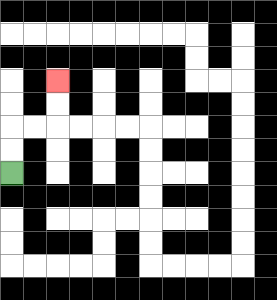{'start': '[0, 7]', 'end': '[2, 3]', 'path_directions': 'U,U,R,R,U,U', 'path_coordinates': '[[0, 7], [0, 6], [0, 5], [1, 5], [2, 5], [2, 4], [2, 3]]'}